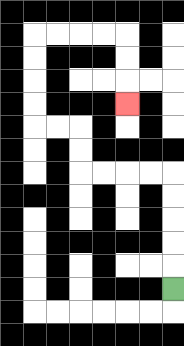{'start': '[7, 12]', 'end': '[5, 4]', 'path_directions': 'U,U,U,U,U,L,L,L,L,U,U,L,L,U,U,U,U,R,R,R,R,D,D,D', 'path_coordinates': '[[7, 12], [7, 11], [7, 10], [7, 9], [7, 8], [7, 7], [6, 7], [5, 7], [4, 7], [3, 7], [3, 6], [3, 5], [2, 5], [1, 5], [1, 4], [1, 3], [1, 2], [1, 1], [2, 1], [3, 1], [4, 1], [5, 1], [5, 2], [5, 3], [5, 4]]'}